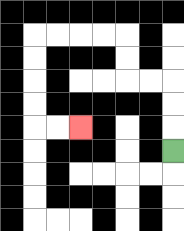{'start': '[7, 6]', 'end': '[3, 5]', 'path_directions': 'U,U,U,L,L,U,U,L,L,L,L,D,D,D,D,R,R', 'path_coordinates': '[[7, 6], [7, 5], [7, 4], [7, 3], [6, 3], [5, 3], [5, 2], [5, 1], [4, 1], [3, 1], [2, 1], [1, 1], [1, 2], [1, 3], [1, 4], [1, 5], [2, 5], [3, 5]]'}